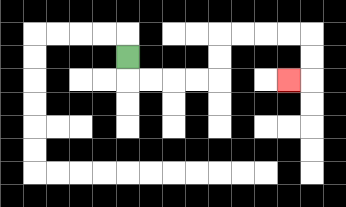{'start': '[5, 2]', 'end': '[12, 3]', 'path_directions': 'D,R,R,R,R,U,U,R,R,R,R,D,D,L', 'path_coordinates': '[[5, 2], [5, 3], [6, 3], [7, 3], [8, 3], [9, 3], [9, 2], [9, 1], [10, 1], [11, 1], [12, 1], [13, 1], [13, 2], [13, 3], [12, 3]]'}